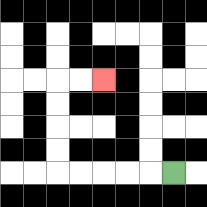{'start': '[7, 7]', 'end': '[4, 3]', 'path_directions': 'L,L,L,L,L,U,U,U,U,R,R', 'path_coordinates': '[[7, 7], [6, 7], [5, 7], [4, 7], [3, 7], [2, 7], [2, 6], [2, 5], [2, 4], [2, 3], [3, 3], [4, 3]]'}